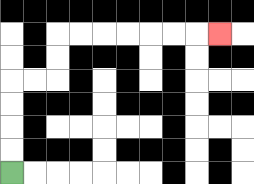{'start': '[0, 7]', 'end': '[9, 1]', 'path_directions': 'U,U,U,U,R,R,U,U,R,R,R,R,R,R,R', 'path_coordinates': '[[0, 7], [0, 6], [0, 5], [0, 4], [0, 3], [1, 3], [2, 3], [2, 2], [2, 1], [3, 1], [4, 1], [5, 1], [6, 1], [7, 1], [8, 1], [9, 1]]'}